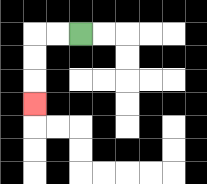{'start': '[3, 1]', 'end': '[1, 4]', 'path_directions': 'L,L,D,D,D', 'path_coordinates': '[[3, 1], [2, 1], [1, 1], [1, 2], [1, 3], [1, 4]]'}